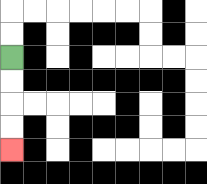{'start': '[0, 2]', 'end': '[0, 6]', 'path_directions': 'D,D,D,D', 'path_coordinates': '[[0, 2], [0, 3], [0, 4], [0, 5], [0, 6]]'}